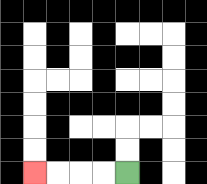{'start': '[5, 7]', 'end': '[1, 7]', 'path_directions': 'L,L,L,L', 'path_coordinates': '[[5, 7], [4, 7], [3, 7], [2, 7], [1, 7]]'}